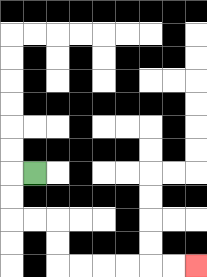{'start': '[1, 7]', 'end': '[8, 11]', 'path_directions': 'L,D,D,R,R,D,D,R,R,R,R,R,R', 'path_coordinates': '[[1, 7], [0, 7], [0, 8], [0, 9], [1, 9], [2, 9], [2, 10], [2, 11], [3, 11], [4, 11], [5, 11], [6, 11], [7, 11], [8, 11]]'}